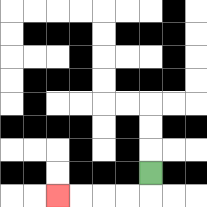{'start': '[6, 7]', 'end': '[2, 8]', 'path_directions': 'D,L,L,L,L', 'path_coordinates': '[[6, 7], [6, 8], [5, 8], [4, 8], [3, 8], [2, 8]]'}